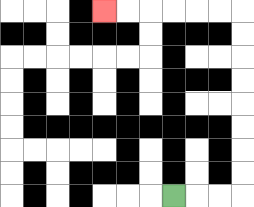{'start': '[7, 8]', 'end': '[4, 0]', 'path_directions': 'R,R,R,U,U,U,U,U,U,U,U,L,L,L,L,L,L', 'path_coordinates': '[[7, 8], [8, 8], [9, 8], [10, 8], [10, 7], [10, 6], [10, 5], [10, 4], [10, 3], [10, 2], [10, 1], [10, 0], [9, 0], [8, 0], [7, 0], [6, 0], [5, 0], [4, 0]]'}